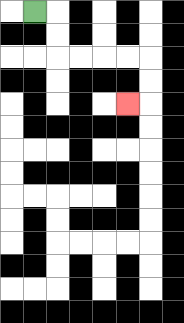{'start': '[1, 0]', 'end': '[5, 4]', 'path_directions': 'R,D,D,R,R,R,R,D,D,L', 'path_coordinates': '[[1, 0], [2, 0], [2, 1], [2, 2], [3, 2], [4, 2], [5, 2], [6, 2], [6, 3], [6, 4], [5, 4]]'}